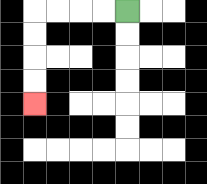{'start': '[5, 0]', 'end': '[1, 4]', 'path_directions': 'L,L,L,L,D,D,D,D', 'path_coordinates': '[[5, 0], [4, 0], [3, 0], [2, 0], [1, 0], [1, 1], [1, 2], [1, 3], [1, 4]]'}